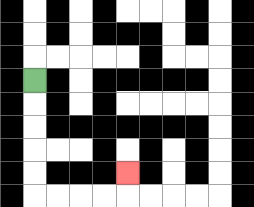{'start': '[1, 3]', 'end': '[5, 7]', 'path_directions': 'D,D,D,D,D,R,R,R,R,U', 'path_coordinates': '[[1, 3], [1, 4], [1, 5], [1, 6], [1, 7], [1, 8], [2, 8], [3, 8], [4, 8], [5, 8], [5, 7]]'}